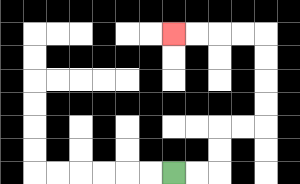{'start': '[7, 7]', 'end': '[7, 1]', 'path_directions': 'R,R,U,U,R,R,U,U,U,U,L,L,L,L', 'path_coordinates': '[[7, 7], [8, 7], [9, 7], [9, 6], [9, 5], [10, 5], [11, 5], [11, 4], [11, 3], [11, 2], [11, 1], [10, 1], [9, 1], [8, 1], [7, 1]]'}